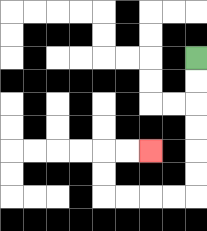{'start': '[8, 2]', 'end': '[6, 6]', 'path_directions': 'D,D,D,D,D,D,L,L,L,L,U,U,R,R', 'path_coordinates': '[[8, 2], [8, 3], [8, 4], [8, 5], [8, 6], [8, 7], [8, 8], [7, 8], [6, 8], [5, 8], [4, 8], [4, 7], [4, 6], [5, 6], [6, 6]]'}